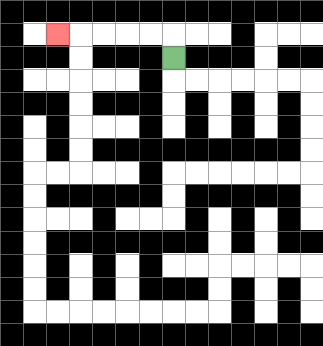{'start': '[7, 2]', 'end': '[2, 1]', 'path_directions': 'U,L,L,L,L,L', 'path_coordinates': '[[7, 2], [7, 1], [6, 1], [5, 1], [4, 1], [3, 1], [2, 1]]'}